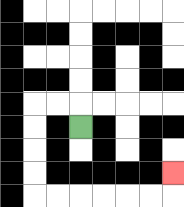{'start': '[3, 5]', 'end': '[7, 7]', 'path_directions': 'U,L,L,D,D,D,D,R,R,R,R,R,R,U', 'path_coordinates': '[[3, 5], [3, 4], [2, 4], [1, 4], [1, 5], [1, 6], [1, 7], [1, 8], [2, 8], [3, 8], [4, 8], [5, 8], [6, 8], [7, 8], [7, 7]]'}